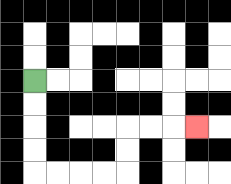{'start': '[1, 3]', 'end': '[8, 5]', 'path_directions': 'D,D,D,D,R,R,R,R,U,U,R,R,R', 'path_coordinates': '[[1, 3], [1, 4], [1, 5], [1, 6], [1, 7], [2, 7], [3, 7], [4, 7], [5, 7], [5, 6], [5, 5], [6, 5], [7, 5], [8, 5]]'}